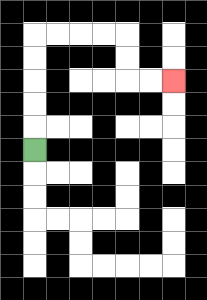{'start': '[1, 6]', 'end': '[7, 3]', 'path_directions': 'U,U,U,U,U,R,R,R,R,D,D,R,R', 'path_coordinates': '[[1, 6], [1, 5], [1, 4], [1, 3], [1, 2], [1, 1], [2, 1], [3, 1], [4, 1], [5, 1], [5, 2], [5, 3], [6, 3], [7, 3]]'}